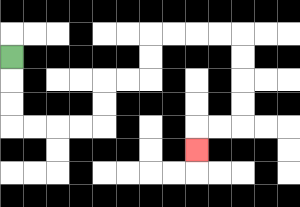{'start': '[0, 2]', 'end': '[8, 6]', 'path_directions': 'D,D,D,R,R,R,R,U,U,R,R,U,U,R,R,R,R,D,D,D,D,L,L,D', 'path_coordinates': '[[0, 2], [0, 3], [0, 4], [0, 5], [1, 5], [2, 5], [3, 5], [4, 5], [4, 4], [4, 3], [5, 3], [6, 3], [6, 2], [6, 1], [7, 1], [8, 1], [9, 1], [10, 1], [10, 2], [10, 3], [10, 4], [10, 5], [9, 5], [8, 5], [8, 6]]'}